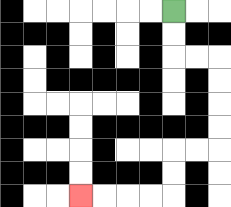{'start': '[7, 0]', 'end': '[3, 8]', 'path_directions': 'D,D,R,R,D,D,D,D,L,L,D,D,L,L,L,L', 'path_coordinates': '[[7, 0], [7, 1], [7, 2], [8, 2], [9, 2], [9, 3], [9, 4], [9, 5], [9, 6], [8, 6], [7, 6], [7, 7], [7, 8], [6, 8], [5, 8], [4, 8], [3, 8]]'}